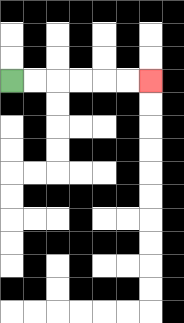{'start': '[0, 3]', 'end': '[6, 3]', 'path_directions': 'R,R,R,R,R,R', 'path_coordinates': '[[0, 3], [1, 3], [2, 3], [3, 3], [4, 3], [5, 3], [6, 3]]'}